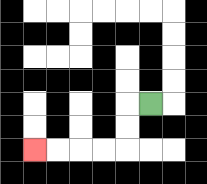{'start': '[6, 4]', 'end': '[1, 6]', 'path_directions': 'L,D,D,L,L,L,L', 'path_coordinates': '[[6, 4], [5, 4], [5, 5], [5, 6], [4, 6], [3, 6], [2, 6], [1, 6]]'}